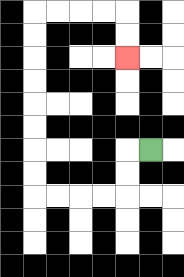{'start': '[6, 6]', 'end': '[5, 2]', 'path_directions': 'L,D,D,L,L,L,L,U,U,U,U,U,U,U,U,R,R,R,R,D,D', 'path_coordinates': '[[6, 6], [5, 6], [5, 7], [5, 8], [4, 8], [3, 8], [2, 8], [1, 8], [1, 7], [1, 6], [1, 5], [1, 4], [1, 3], [1, 2], [1, 1], [1, 0], [2, 0], [3, 0], [4, 0], [5, 0], [5, 1], [5, 2]]'}